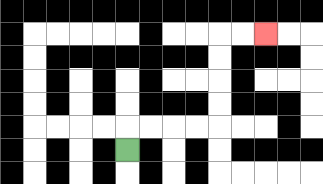{'start': '[5, 6]', 'end': '[11, 1]', 'path_directions': 'U,R,R,R,R,U,U,U,U,R,R', 'path_coordinates': '[[5, 6], [5, 5], [6, 5], [7, 5], [8, 5], [9, 5], [9, 4], [9, 3], [9, 2], [9, 1], [10, 1], [11, 1]]'}